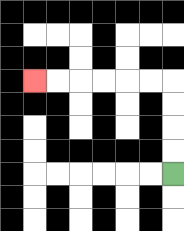{'start': '[7, 7]', 'end': '[1, 3]', 'path_directions': 'U,U,U,U,L,L,L,L,L,L', 'path_coordinates': '[[7, 7], [7, 6], [7, 5], [7, 4], [7, 3], [6, 3], [5, 3], [4, 3], [3, 3], [2, 3], [1, 3]]'}